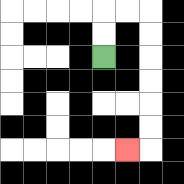{'start': '[4, 2]', 'end': '[5, 6]', 'path_directions': 'U,U,R,R,D,D,D,D,D,D,L', 'path_coordinates': '[[4, 2], [4, 1], [4, 0], [5, 0], [6, 0], [6, 1], [6, 2], [6, 3], [6, 4], [6, 5], [6, 6], [5, 6]]'}